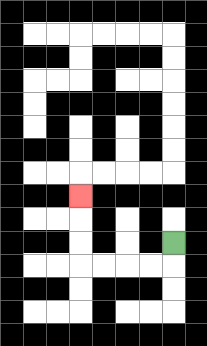{'start': '[7, 10]', 'end': '[3, 8]', 'path_directions': 'D,L,L,L,L,U,U,U', 'path_coordinates': '[[7, 10], [7, 11], [6, 11], [5, 11], [4, 11], [3, 11], [3, 10], [3, 9], [3, 8]]'}